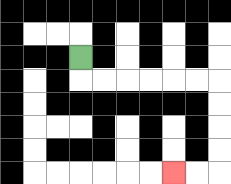{'start': '[3, 2]', 'end': '[7, 7]', 'path_directions': 'D,R,R,R,R,R,R,D,D,D,D,L,L', 'path_coordinates': '[[3, 2], [3, 3], [4, 3], [5, 3], [6, 3], [7, 3], [8, 3], [9, 3], [9, 4], [9, 5], [9, 6], [9, 7], [8, 7], [7, 7]]'}